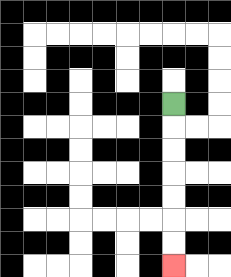{'start': '[7, 4]', 'end': '[7, 11]', 'path_directions': 'D,D,D,D,D,D,D', 'path_coordinates': '[[7, 4], [7, 5], [7, 6], [7, 7], [7, 8], [7, 9], [7, 10], [7, 11]]'}